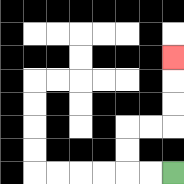{'start': '[7, 7]', 'end': '[7, 2]', 'path_directions': 'L,L,U,U,R,R,U,U,U', 'path_coordinates': '[[7, 7], [6, 7], [5, 7], [5, 6], [5, 5], [6, 5], [7, 5], [7, 4], [7, 3], [7, 2]]'}